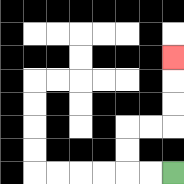{'start': '[7, 7]', 'end': '[7, 2]', 'path_directions': 'L,L,U,U,R,R,U,U,U', 'path_coordinates': '[[7, 7], [6, 7], [5, 7], [5, 6], [5, 5], [6, 5], [7, 5], [7, 4], [7, 3], [7, 2]]'}